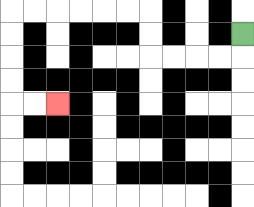{'start': '[10, 1]', 'end': '[2, 4]', 'path_directions': 'D,L,L,L,L,U,U,L,L,L,L,L,L,D,D,D,D,R,R', 'path_coordinates': '[[10, 1], [10, 2], [9, 2], [8, 2], [7, 2], [6, 2], [6, 1], [6, 0], [5, 0], [4, 0], [3, 0], [2, 0], [1, 0], [0, 0], [0, 1], [0, 2], [0, 3], [0, 4], [1, 4], [2, 4]]'}